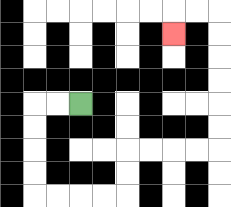{'start': '[3, 4]', 'end': '[7, 1]', 'path_directions': 'L,L,D,D,D,D,R,R,R,R,U,U,R,R,R,R,U,U,U,U,U,U,L,L,D', 'path_coordinates': '[[3, 4], [2, 4], [1, 4], [1, 5], [1, 6], [1, 7], [1, 8], [2, 8], [3, 8], [4, 8], [5, 8], [5, 7], [5, 6], [6, 6], [7, 6], [8, 6], [9, 6], [9, 5], [9, 4], [9, 3], [9, 2], [9, 1], [9, 0], [8, 0], [7, 0], [7, 1]]'}